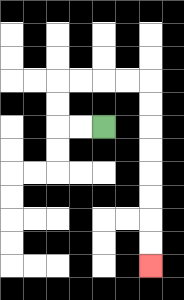{'start': '[4, 5]', 'end': '[6, 11]', 'path_directions': 'L,L,U,U,R,R,R,R,D,D,D,D,D,D,D,D', 'path_coordinates': '[[4, 5], [3, 5], [2, 5], [2, 4], [2, 3], [3, 3], [4, 3], [5, 3], [6, 3], [6, 4], [6, 5], [6, 6], [6, 7], [6, 8], [6, 9], [6, 10], [6, 11]]'}